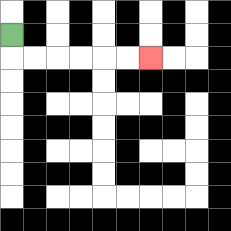{'start': '[0, 1]', 'end': '[6, 2]', 'path_directions': 'D,R,R,R,R,R,R', 'path_coordinates': '[[0, 1], [0, 2], [1, 2], [2, 2], [3, 2], [4, 2], [5, 2], [6, 2]]'}